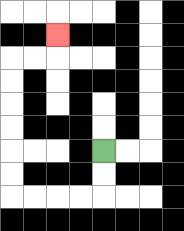{'start': '[4, 6]', 'end': '[2, 1]', 'path_directions': 'D,D,L,L,L,L,U,U,U,U,U,U,R,R,U', 'path_coordinates': '[[4, 6], [4, 7], [4, 8], [3, 8], [2, 8], [1, 8], [0, 8], [0, 7], [0, 6], [0, 5], [0, 4], [0, 3], [0, 2], [1, 2], [2, 2], [2, 1]]'}